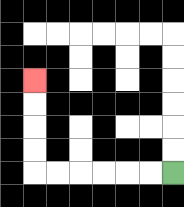{'start': '[7, 7]', 'end': '[1, 3]', 'path_directions': 'L,L,L,L,L,L,U,U,U,U', 'path_coordinates': '[[7, 7], [6, 7], [5, 7], [4, 7], [3, 7], [2, 7], [1, 7], [1, 6], [1, 5], [1, 4], [1, 3]]'}